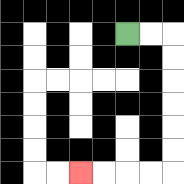{'start': '[5, 1]', 'end': '[3, 7]', 'path_directions': 'R,R,D,D,D,D,D,D,L,L,L,L', 'path_coordinates': '[[5, 1], [6, 1], [7, 1], [7, 2], [7, 3], [7, 4], [7, 5], [7, 6], [7, 7], [6, 7], [5, 7], [4, 7], [3, 7]]'}